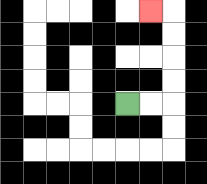{'start': '[5, 4]', 'end': '[6, 0]', 'path_directions': 'R,R,U,U,U,U,L', 'path_coordinates': '[[5, 4], [6, 4], [7, 4], [7, 3], [7, 2], [7, 1], [7, 0], [6, 0]]'}